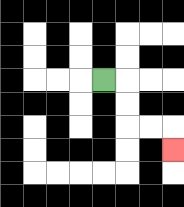{'start': '[4, 3]', 'end': '[7, 6]', 'path_directions': 'R,D,D,R,R,D', 'path_coordinates': '[[4, 3], [5, 3], [5, 4], [5, 5], [6, 5], [7, 5], [7, 6]]'}